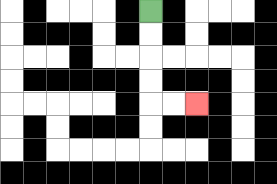{'start': '[6, 0]', 'end': '[8, 4]', 'path_directions': 'D,D,D,D,R,R', 'path_coordinates': '[[6, 0], [6, 1], [6, 2], [6, 3], [6, 4], [7, 4], [8, 4]]'}